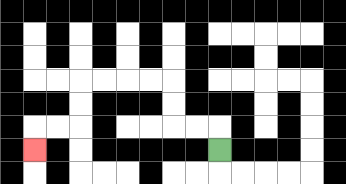{'start': '[9, 6]', 'end': '[1, 6]', 'path_directions': 'U,L,L,U,U,L,L,L,L,D,D,L,L,D', 'path_coordinates': '[[9, 6], [9, 5], [8, 5], [7, 5], [7, 4], [7, 3], [6, 3], [5, 3], [4, 3], [3, 3], [3, 4], [3, 5], [2, 5], [1, 5], [1, 6]]'}